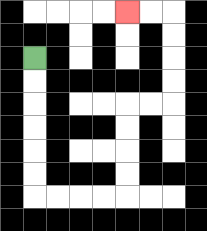{'start': '[1, 2]', 'end': '[5, 0]', 'path_directions': 'D,D,D,D,D,D,R,R,R,R,U,U,U,U,R,R,U,U,U,U,L,L', 'path_coordinates': '[[1, 2], [1, 3], [1, 4], [1, 5], [1, 6], [1, 7], [1, 8], [2, 8], [3, 8], [4, 8], [5, 8], [5, 7], [5, 6], [5, 5], [5, 4], [6, 4], [7, 4], [7, 3], [7, 2], [7, 1], [7, 0], [6, 0], [5, 0]]'}